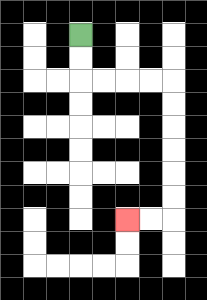{'start': '[3, 1]', 'end': '[5, 9]', 'path_directions': 'D,D,R,R,R,R,D,D,D,D,D,D,L,L', 'path_coordinates': '[[3, 1], [3, 2], [3, 3], [4, 3], [5, 3], [6, 3], [7, 3], [7, 4], [7, 5], [7, 6], [7, 7], [7, 8], [7, 9], [6, 9], [5, 9]]'}